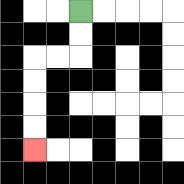{'start': '[3, 0]', 'end': '[1, 6]', 'path_directions': 'D,D,L,L,D,D,D,D', 'path_coordinates': '[[3, 0], [3, 1], [3, 2], [2, 2], [1, 2], [1, 3], [1, 4], [1, 5], [1, 6]]'}